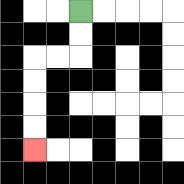{'start': '[3, 0]', 'end': '[1, 6]', 'path_directions': 'D,D,L,L,D,D,D,D', 'path_coordinates': '[[3, 0], [3, 1], [3, 2], [2, 2], [1, 2], [1, 3], [1, 4], [1, 5], [1, 6]]'}